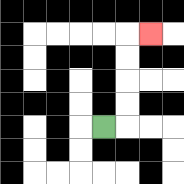{'start': '[4, 5]', 'end': '[6, 1]', 'path_directions': 'R,U,U,U,U,R', 'path_coordinates': '[[4, 5], [5, 5], [5, 4], [5, 3], [5, 2], [5, 1], [6, 1]]'}